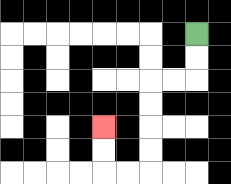{'start': '[8, 1]', 'end': '[4, 5]', 'path_directions': 'D,D,L,L,D,D,D,D,L,L,U,U', 'path_coordinates': '[[8, 1], [8, 2], [8, 3], [7, 3], [6, 3], [6, 4], [6, 5], [6, 6], [6, 7], [5, 7], [4, 7], [4, 6], [4, 5]]'}